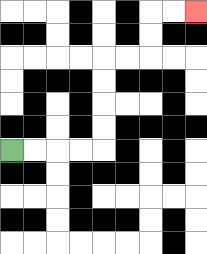{'start': '[0, 6]', 'end': '[8, 0]', 'path_directions': 'R,R,R,R,U,U,U,U,R,R,U,U,R,R', 'path_coordinates': '[[0, 6], [1, 6], [2, 6], [3, 6], [4, 6], [4, 5], [4, 4], [4, 3], [4, 2], [5, 2], [6, 2], [6, 1], [6, 0], [7, 0], [8, 0]]'}